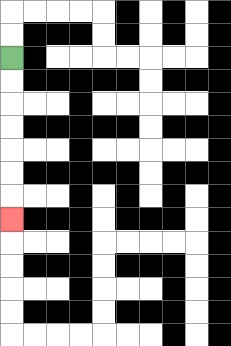{'start': '[0, 2]', 'end': '[0, 9]', 'path_directions': 'D,D,D,D,D,D,D', 'path_coordinates': '[[0, 2], [0, 3], [0, 4], [0, 5], [0, 6], [0, 7], [0, 8], [0, 9]]'}